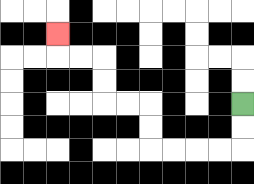{'start': '[10, 4]', 'end': '[2, 1]', 'path_directions': 'D,D,L,L,L,L,U,U,L,L,U,U,L,L,U', 'path_coordinates': '[[10, 4], [10, 5], [10, 6], [9, 6], [8, 6], [7, 6], [6, 6], [6, 5], [6, 4], [5, 4], [4, 4], [4, 3], [4, 2], [3, 2], [2, 2], [2, 1]]'}